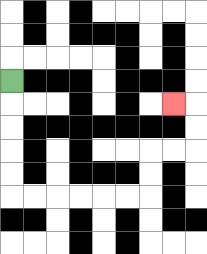{'start': '[0, 3]', 'end': '[7, 4]', 'path_directions': 'D,D,D,D,D,R,R,R,R,R,R,U,U,R,R,U,U,L', 'path_coordinates': '[[0, 3], [0, 4], [0, 5], [0, 6], [0, 7], [0, 8], [1, 8], [2, 8], [3, 8], [4, 8], [5, 8], [6, 8], [6, 7], [6, 6], [7, 6], [8, 6], [8, 5], [8, 4], [7, 4]]'}